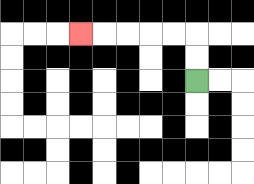{'start': '[8, 3]', 'end': '[3, 1]', 'path_directions': 'U,U,L,L,L,L,L', 'path_coordinates': '[[8, 3], [8, 2], [8, 1], [7, 1], [6, 1], [5, 1], [4, 1], [3, 1]]'}